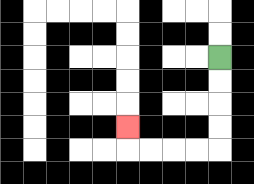{'start': '[9, 2]', 'end': '[5, 5]', 'path_directions': 'D,D,D,D,L,L,L,L,U', 'path_coordinates': '[[9, 2], [9, 3], [9, 4], [9, 5], [9, 6], [8, 6], [7, 6], [6, 6], [5, 6], [5, 5]]'}